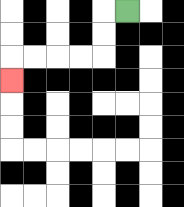{'start': '[5, 0]', 'end': '[0, 3]', 'path_directions': 'L,D,D,L,L,L,L,D', 'path_coordinates': '[[5, 0], [4, 0], [4, 1], [4, 2], [3, 2], [2, 2], [1, 2], [0, 2], [0, 3]]'}